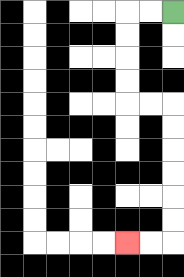{'start': '[7, 0]', 'end': '[5, 10]', 'path_directions': 'L,L,D,D,D,D,R,R,D,D,D,D,D,D,L,L', 'path_coordinates': '[[7, 0], [6, 0], [5, 0], [5, 1], [5, 2], [5, 3], [5, 4], [6, 4], [7, 4], [7, 5], [7, 6], [7, 7], [7, 8], [7, 9], [7, 10], [6, 10], [5, 10]]'}